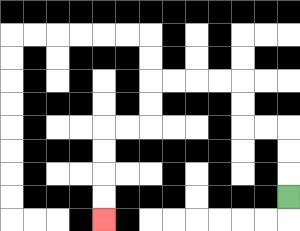{'start': '[12, 8]', 'end': '[4, 9]', 'path_directions': 'U,U,U,L,L,U,U,L,L,L,L,D,D,L,L,D,D,D,D', 'path_coordinates': '[[12, 8], [12, 7], [12, 6], [12, 5], [11, 5], [10, 5], [10, 4], [10, 3], [9, 3], [8, 3], [7, 3], [6, 3], [6, 4], [6, 5], [5, 5], [4, 5], [4, 6], [4, 7], [4, 8], [4, 9]]'}